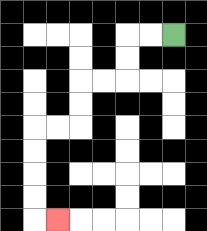{'start': '[7, 1]', 'end': '[2, 9]', 'path_directions': 'L,L,D,D,L,L,D,D,L,L,D,D,D,D,R', 'path_coordinates': '[[7, 1], [6, 1], [5, 1], [5, 2], [5, 3], [4, 3], [3, 3], [3, 4], [3, 5], [2, 5], [1, 5], [1, 6], [1, 7], [1, 8], [1, 9], [2, 9]]'}